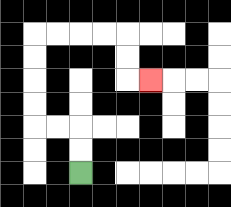{'start': '[3, 7]', 'end': '[6, 3]', 'path_directions': 'U,U,L,L,U,U,U,U,R,R,R,R,D,D,R', 'path_coordinates': '[[3, 7], [3, 6], [3, 5], [2, 5], [1, 5], [1, 4], [1, 3], [1, 2], [1, 1], [2, 1], [3, 1], [4, 1], [5, 1], [5, 2], [5, 3], [6, 3]]'}